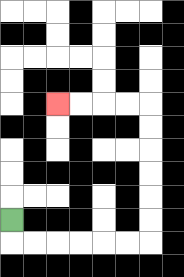{'start': '[0, 9]', 'end': '[2, 4]', 'path_directions': 'D,R,R,R,R,R,R,U,U,U,U,U,U,L,L,L,L', 'path_coordinates': '[[0, 9], [0, 10], [1, 10], [2, 10], [3, 10], [4, 10], [5, 10], [6, 10], [6, 9], [6, 8], [6, 7], [6, 6], [6, 5], [6, 4], [5, 4], [4, 4], [3, 4], [2, 4]]'}